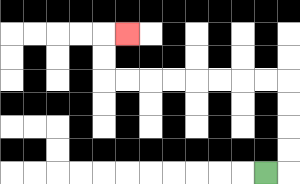{'start': '[11, 7]', 'end': '[5, 1]', 'path_directions': 'R,U,U,U,U,L,L,L,L,L,L,L,L,U,U,R', 'path_coordinates': '[[11, 7], [12, 7], [12, 6], [12, 5], [12, 4], [12, 3], [11, 3], [10, 3], [9, 3], [8, 3], [7, 3], [6, 3], [5, 3], [4, 3], [4, 2], [4, 1], [5, 1]]'}